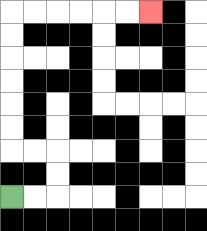{'start': '[0, 8]', 'end': '[6, 0]', 'path_directions': 'R,R,U,U,L,L,U,U,U,U,U,U,R,R,R,R,R,R', 'path_coordinates': '[[0, 8], [1, 8], [2, 8], [2, 7], [2, 6], [1, 6], [0, 6], [0, 5], [0, 4], [0, 3], [0, 2], [0, 1], [0, 0], [1, 0], [2, 0], [3, 0], [4, 0], [5, 0], [6, 0]]'}